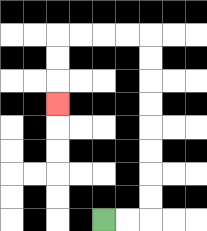{'start': '[4, 9]', 'end': '[2, 4]', 'path_directions': 'R,R,U,U,U,U,U,U,U,U,L,L,L,L,D,D,D', 'path_coordinates': '[[4, 9], [5, 9], [6, 9], [6, 8], [6, 7], [6, 6], [6, 5], [6, 4], [6, 3], [6, 2], [6, 1], [5, 1], [4, 1], [3, 1], [2, 1], [2, 2], [2, 3], [2, 4]]'}